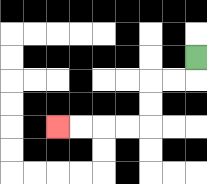{'start': '[8, 2]', 'end': '[2, 5]', 'path_directions': 'D,L,L,D,D,L,L,L,L', 'path_coordinates': '[[8, 2], [8, 3], [7, 3], [6, 3], [6, 4], [6, 5], [5, 5], [4, 5], [3, 5], [2, 5]]'}